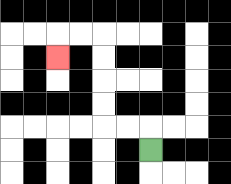{'start': '[6, 6]', 'end': '[2, 2]', 'path_directions': 'U,L,L,U,U,U,U,L,L,D', 'path_coordinates': '[[6, 6], [6, 5], [5, 5], [4, 5], [4, 4], [4, 3], [4, 2], [4, 1], [3, 1], [2, 1], [2, 2]]'}